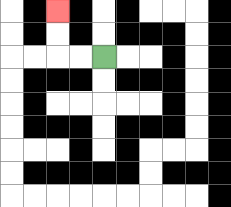{'start': '[4, 2]', 'end': '[2, 0]', 'path_directions': 'L,L,U,U', 'path_coordinates': '[[4, 2], [3, 2], [2, 2], [2, 1], [2, 0]]'}